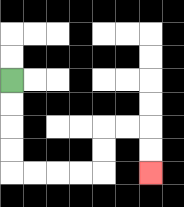{'start': '[0, 3]', 'end': '[6, 7]', 'path_directions': 'D,D,D,D,R,R,R,R,U,U,R,R,D,D', 'path_coordinates': '[[0, 3], [0, 4], [0, 5], [0, 6], [0, 7], [1, 7], [2, 7], [3, 7], [4, 7], [4, 6], [4, 5], [5, 5], [6, 5], [6, 6], [6, 7]]'}